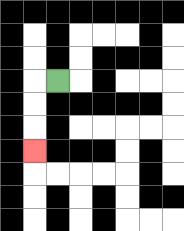{'start': '[2, 3]', 'end': '[1, 6]', 'path_directions': 'L,D,D,D', 'path_coordinates': '[[2, 3], [1, 3], [1, 4], [1, 5], [1, 6]]'}